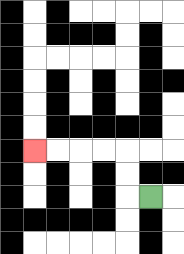{'start': '[6, 8]', 'end': '[1, 6]', 'path_directions': 'L,U,U,L,L,L,L', 'path_coordinates': '[[6, 8], [5, 8], [5, 7], [5, 6], [4, 6], [3, 6], [2, 6], [1, 6]]'}